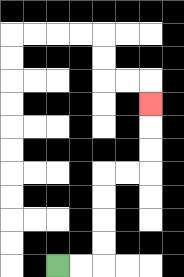{'start': '[2, 11]', 'end': '[6, 4]', 'path_directions': 'R,R,U,U,U,U,R,R,U,U,U', 'path_coordinates': '[[2, 11], [3, 11], [4, 11], [4, 10], [4, 9], [4, 8], [4, 7], [5, 7], [6, 7], [6, 6], [6, 5], [6, 4]]'}